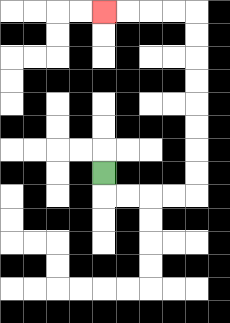{'start': '[4, 7]', 'end': '[4, 0]', 'path_directions': 'D,R,R,R,R,U,U,U,U,U,U,U,U,L,L,L,L', 'path_coordinates': '[[4, 7], [4, 8], [5, 8], [6, 8], [7, 8], [8, 8], [8, 7], [8, 6], [8, 5], [8, 4], [8, 3], [8, 2], [8, 1], [8, 0], [7, 0], [6, 0], [5, 0], [4, 0]]'}